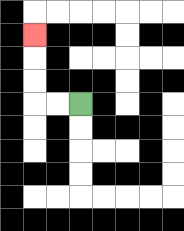{'start': '[3, 4]', 'end': '[1, 1]', 'path_directions': 'L,L,U,U,U', 'path_coordinates': '[[3, 4], [2, 4], [1, 4], [1, 3], [1, 2], [1, 1]]'}